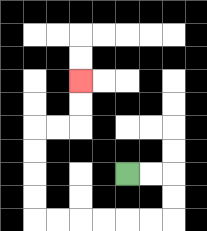{'start': '[5, 7]', 'end': '[3, 3]', 'path_directions': 'R,R,D,D,L,L,L,L,L,L,U,U,U,U,R,R,U,U', 'path_coordinates': '[[5, 7], [6, 7], [7, 7], [7, 8], [7, 9], [6, 9], [5, 9], [4, 9], [3, 9], [2, 9], [1, 9], [1, 8], [1, 7], [1, 6], [1, 5], [2, 5], [3, 5], [3, 4], [3, 3]]'}